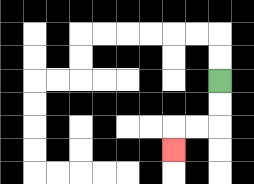{'start': '[9, 3]', 'end': '[7, 6]', 'path_directions': 'D,D,L,L,D', 'path_coordinates': '[[9, 3], [9, 4], [9, 5], [8, 5], [7, 5], [7, 6]]'}